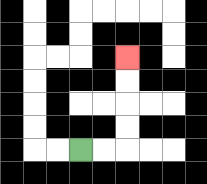{'start': '[3, 6]', 'end': '[5, 2]', 'path_directions': 'R,R,U,U,U,U', 'path_coordinates': '[[3, 6], [4, 6], [5, 6], [5, 5], [5, 4], [5, 3], [5, 2]]'}